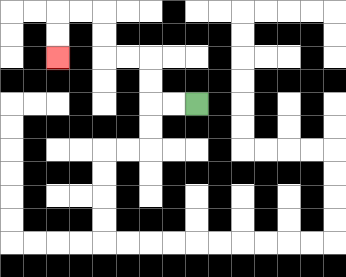{'start': '[8, 4]', 'end': '[2, 2]', 'path_directions': 'L,L,U,U,L,L,U,U,L,L,D,D', 'path_coordinates': '[[8, 4], [7, 4], [6, 4], [6, 3], [6, 2], [5, 2], [4, 2], [4, 1], [4, 0], [3, 0], [2, 0], [2, 1], [2, 2]]'}